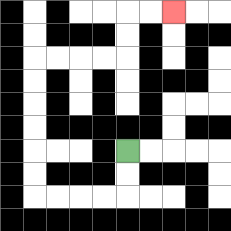{'start': '[5, 6]', 'end': '[7, 0]', 'path_directions': 'D,D,L,L,L,L,U,U,U,U,U,U,R,R,R,R,U,U,R,R', 'path_coordinates': '[[5, 6], [5, 7], [5, 8], [4, 8], [3, 8], [2, 8], [1, 8], [1, 7], [1, 6], [1, 5], [1, 4], [1, 3], [1, 2], [2, 2], [3, 2], [4, 2], [5, 2], [5, 1], [5, 0], [6, 0], [7, 0]]'}